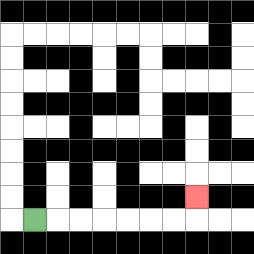{'start': '[1, 9]', 'end': '[8, 8]', 'path_directions': 'R,R,R,R,R,R,R,U', 'path_coordinates': '[[1, 9], [2, 9], [3, 9], [4, 9], [5, 9], [6, 9], [7, 9], [8, 9], [8, 8]]'}